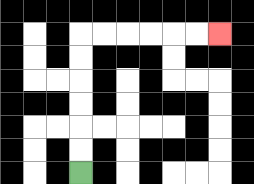{'start': '[3, 7]', 'end': '[9, 1]', 'path_directions': 'U,U,U,U,U,U,R,R,R,R,R,R', 'path_coordinates': '[[3, 7], [3, 6], [3, 5], [3, 4], [3, 3], [3, 2], [3, 1], [4, 1], [5, 1], [6, 1], [7, 1], [8, 1], [9, 1]]'}